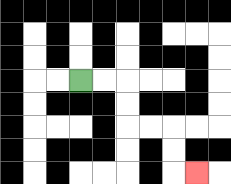{'start': '[3, 3]', 'end': '[8, 7]', 'path_directions': 'R,R,D,D,R,R,D,D,R', 'path_coordinates': '[[3, 3], [4, 3], [5, 3], [5, 4], [5, 5], [6, 5], [7, 5], [7, 6], [7, 7], [8, 7]]'}